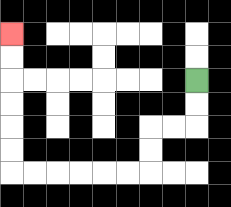{'start': '[8, 3]', 'end': '[0, 1]', 'path_directions': 'D,D,L,L,D,D,L,L,L,L,L,L,U,U,U,U,U,U', 'path_coordinates': '[[8, 3], [8, 4], [8, 5], [7, 5], [6, 5], [6, 6], [6, 7], [5, 7], [4, 7], [3, 7], [2, 7], [1, 7], [0, 7], [0, 6], [0, 5], [0, 4], [0, 3], [0, 2], [0, 1]]'}